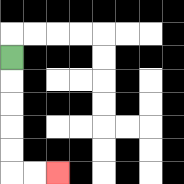{'start': '[0, 2]', 'end': '[2, 7]', 'path_directions': 'D,D,D,D,D,R,R', 'path_coordinates': '[[0, 2], [0, 3], [0, 4], [0, 5], [0, 6], [0, 7], [1, 7], [2, 7]]'}